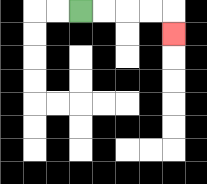{'start': '[3, 0]', 'end': '[7, 1]', 'path_directions': 'R,R,R,R,D', 'path_coordinates': '[[3, 0], [4, 0], [5, 0], [6, 0], [7, 0], [7, 1]]'}